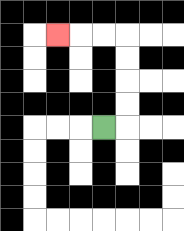{'start': '[4, 5]', 'end': '[2, 1]', 'path_directions': 'R,U,U,U,U,L,L,L', 'path_coordinates': '[[4, 5], [5, 5], [5, 4], [5, 3], [5, 2], [5, 1], [4, 1], [3, 1], [2, 1]]'}